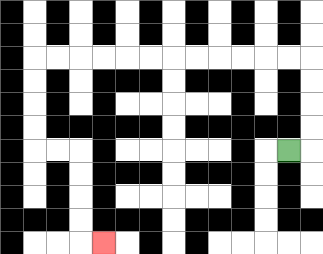{'start': '[12, 6]', 'end': '[4, 10]', 'path_directions': 'R,U,U,U,U,L,L,L,L,L,L,L,L,L,L,L,L,D,D,D,D,R,R,D,D,D,D,R', 'path_coordinates': '[[12, 6], [13, 6], [13, 5], [13, 4], [13, 3], [13, 2], [12, 2], [11, 2], [10, 2], [9, 2], [8, 2], [7, 2], [6, 2], [5, 2], [4, 2], [3, 2], [2, 2], [1, 2], [1, 3], [1, 4], [1, 5], [1, 6], [2, 6], [3, 6], [3, 7], [3, 8], [3, 9], [3, 10], [4, 10]]'}